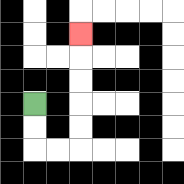{'start': '[1, 4]', 'end': '[3, 1]', 'path_directions': 'D,D,R,R,U,U,U,U,U', 'path_coordinates': '[[1, 4], [1, 5], [1, 6], [2, 6], [3, 6], [3, 5], [3, 4], [3, 3], [3, 2], [3, 1]]'}